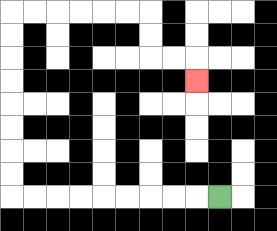{'start': '[9, 8]', 'end': '[8, 3]', 'path_directions': 'L,L,L,L,L,L,L,L,L,U,U,U,U,U,U,U,U,R,R,R,R,R,R,D,D,R,R,D', 'path_coordinates': '[[9, 8], [8, 8], [7, 8], [6, 8], [5, 8], [4, 8], [3, 8], [2, 8], [1, 8], [0, 8], [0, 7], [0, 6], [0, 5], [0, 4], [0, 3], [0, 2], [0, 1], [0, 0], [1, 0], [2, 0], [3, 0], [4, 0], [5, 0], [6, 0], [6, 1], [6, 2], [7, 2], [8, 2], [8, 3]]'}